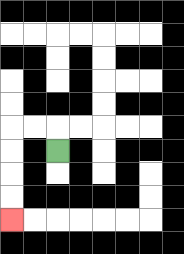{'start': '[2, 6]', 'end': '[0, 9]', 'path_directions': 'U,L,L,D,D,D,D', 'path_coordinates': '[[2, 6], [2, 5], [1, 5], [0, 5], [0, 6], [0, 7], [0, 8], [0, 9]]'}